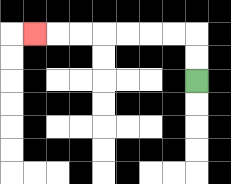{'start': '[8, 3]', 'end': '[1, 1]', 'path_directions': 'U,U,L,L,L,L,L,L,L', 'path_coordinates': '[[8, 3], [8, 2], [8, 1], [7, 1], [6, 1], [5, 1], [4, 1], [3, 1], [2, 1], [1, 1]]'}